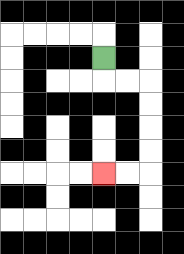{'start': '[4, 2]', 'end': '[4, 7]', 'path_directions': 'D,R,R,D,D,D,D,L,L', 'path_coordinates': '[[4, 2], [4, 3], [5, 3], [6, 3], [6, 4], [6, 5], [6, 6], [6, 7], [5, 7], [4, 7]]'}